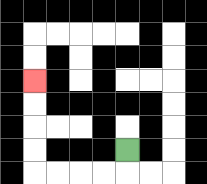{'start': '[5, 6]', 'end': '[1, 3]', 'path_directions': 'D,L,L,L,L,U,U,U,U', 'path_coordinates': '[[5, 6], [5, 7], [4, 7], [3, 7], [2, 7], [1, 7], [1, 6], [1, 5], [1, 4], [1, 3]]'}